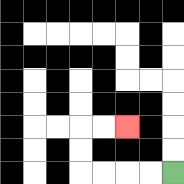{'start': '[7, 7]', 'end': '[5, 5]', 'path_directions': 'L,L,L,L,U,U,R,R', 'path_coordinates': '[[7, 7], [6, 7], [5, 7], [4, 7], [3, 7], [3, 6], [3, 5], [4, 5], [5, 5]]'}